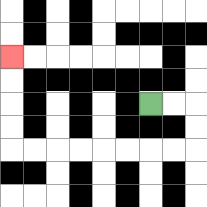{'start': '[6, 4]', 'end': '[0, 2]', 'path_directions': 'R,R,D,D,L,L,L,L,L,L,L,L,U,U,U,U', 'path_coordinates': '[[6, 4], [7, 4], [8, 4], [8, 5], [8, 6], [7, 6], [6, 6], [5, 6], [4, 6], [3, 6], [2, 6], [1, 6], [0, 6], [0, 5], [0, 4], [0, 3], [0, 2]]'}